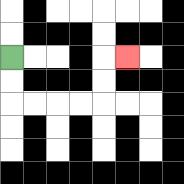{'start': '[0, 2]', 'end': '[5, 2]', 'path_directions': 'D,D,R,R,R,R,U,U,R', 'path_coordinates': '[[0, 2], [0, 3], [0, 4], [1, 4], [2, 4], [3, 4], [4, 4], [4, 3], [4, 2], [5, 2]]'}